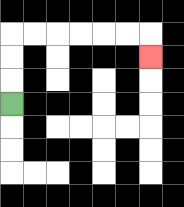{'start': '[0, 4]', 'end': '[6, 2]', 'path_directions': 'U,U,U,R,R,R,R,R,R,D', 'path_coordinates': '[[0, 4], [0, 3], [0, 2], [0, 1], [1, 1], [2, 1], [3, 1], [4, 1], [5, 1], [6, 1], [6, 2]]'}